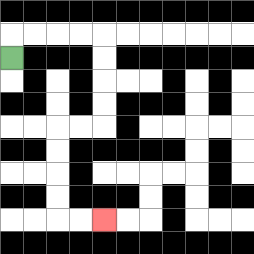{'start': '[0, 2]', 'end': '[4, 9]', 'path_directions': 'U,R,R,R,R,D,D,D,D,L,L,D,D,D,D,R,R', 'path_coordinates': '[[0, 2], [0, 1], [1, 1], [2, 1], [3, 1], [4, 1], [4, 2], [4, 3], [4, 4], [4, 5], [3, 5], [2, 5], [2, 6], [2, 7], [2, 8], [2, 9], [3, 9], [4, 9]]'}